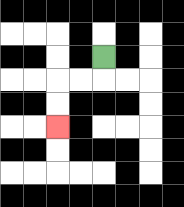{'start': '[4, 2]', 'end': '[2, 5]', 'path_directions': 'D,L,L,D,D', 'path_coordinates': '[[4, 2], [4, 3], [3, 3], [2, 3], [2, 4], [2, 5]]'}